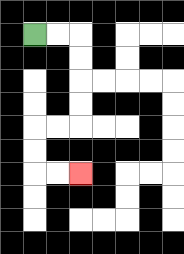{'start': '[1, 1]', 'end': '[3, 7]', 'path_directions': 'R,R,D,D,D,D,L,L,D,D,R,R', 'path_coordinates': '[[1, 1], [2, 1], [3, 1], [3, 2], [3, 3], [3, 4], [3, 5], [2, 5], [1, 5], [1, 6], [1, 7], [2, 7], [3, 7]]'}